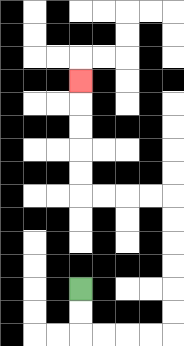{'start': '[3, 12]', 'end': '[3, 3]', 'path_directions': 'D,D,R,R,R,R,U,U,U,U,U,U,L,L,L,L,U,U,U,U,U', 'path_coordinates': '[[3, 12], [3, 13], [3, 14], [4, 14], [5, 14], [6, 14], [7, 14], [7, 13], [7, 12], [7, 11], [7, 10], [7, 9], [7, 8], [6, 8], [5, 8], [4, 8], [3, 8], [3, 7], [3, 6], [3, 5], [3, 4], [3, 3]]'}